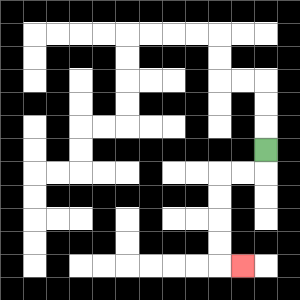{'start': '[11, 6]', 'end': '[10, 11]', 'path_directions': 'D,L,L,D,D,D,D,R', 'path_coordinates': '[[11, 6], [11, 7], [10, 7], [9, 7], [9, 8], [9, 9], [9, 10], [9, 11], [10, 11]]'}